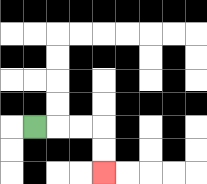{'start': '[1, 5]', 'end': '[4, 7]', 'path_directions': 'R,R,R,D,D', 'path_coordinates': '[[1, 5], [2, 5], [3, 5], [4, 5], [4, 6], [4, 7]]'}